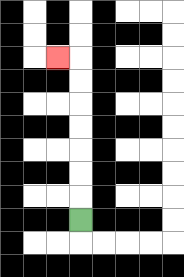{'start': '[3, 9]', 'end': '[2, 2]', 'path_directions': 'U,U,U,U,U,U,U,L', 'path_coordinates': '[[3, 9], [3, 8], [3, 7], [3, 6], [3, 5], [3, 4], [3, 3], [3, 2], [2, 2]]'}